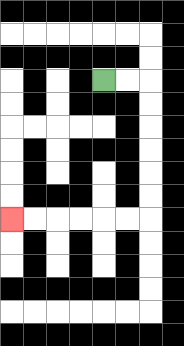{'start': '[4, 3]', 'end': '[0, 9]', 'path_directions': 'R,R,D,D,D,D,D,D,L,L,L,L,L,L', 'path_coordinates': '[[4, 3], [5, 3], [6, 3], [6, 4], [6, 5], [6, 6], [6, 7], [6, 8], [6, 9], [5, 9], [4, 9], [3, 9], [2, 9], [1, 9], [0, 9]]'}